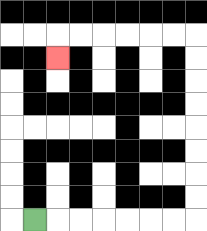{'start': '[1, 9]', 'end': '[2, 2]', 'path_directions': 'R,R,R,R,R,R,R,U,U,U,U,U,U,U,U,L,L,L,L,L,L,D', 'path_coordinates': '[[1, 9], [2, 9], [3, 9], [4, 9], [5, 9], [6, 9], [7, 9], [8, 9], [8, 8], [8, 7], [8, 6], [8, 5], [8, 4], [8, 3], [8, 2], [8, 1], [7, 1], [6, 1], [5, 1], [4, 1], [3, 1], [2, 1], [2, 2]]'}